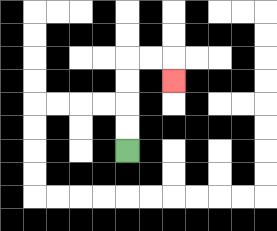{'start': '[5, 6]', 'end': '[7, 3]', 'path_directions': 'U,U,U,U,R,R,D', 'path_coordinates': '[[5, 6], [5, 5], [5, 4], [5, 3], [5, 2], [6, 2], [7, 2], [7, 3]]'}